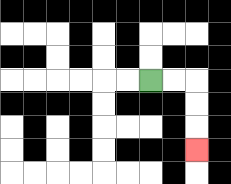{'start': '[6, 3]', 'end': '[8, 6]', 'path_directions': 'R,R,D,D,D', 'path_coordinates': '[[6, 3], [7, 3], [8, 3], [8, 4], [8, 5], [8, 6]]'}